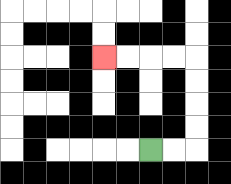{'start': '[6, 6]', 'end': '[4, 2]', 'path_directions': 'R,R,U,U,U,U,L,L,L,L', 'path_coordinates': '[[6, 6], [7, 6], [8, 6], [8, 5], [8, 4], [8, 3], [8, 2], [7, 2], [6, 2], [5, 2], [4, 2]]'}